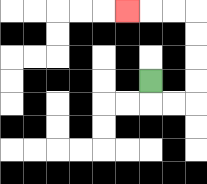{'start': '[6, 3]', 'end': '[5, 0]', 'path_directions': 'D,R,R,U,U,U,U,L,L,L', 'path_coordinates': '[[6, 3], [6, 4], [7, 4], [8, 4], [8, 3], [8, 2], [8, 1], [8, 0], [7, 0], [6, 0], [5, 0]]'}